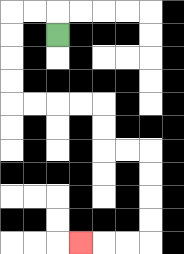{'start': '[2, 1]', 'end': '[3, 10]', 'path_directions': 'U,L,L,D,D,D,D,R,R,R,R,D,D,R,R,D,D,D,D,L,L,L', 'path_coordinates': '[[2, 1], [2, 0], [1, 0], [0, 0], [0, 1], [0, 2], [0, 3], [0, 4], [1, 4], [2, 4], [3, 4], [4, 4], [4, 5], [4, 6], [5, 6], [6, 6], [6, 7], [6, 8], [6, 9], [6, 10], [5, 10], [4, 10], [3, 10]]'}